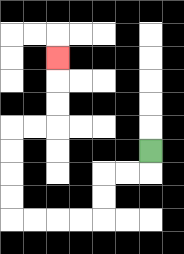{'start': '[6, 6]', 'end': '[2, 2]', 'path_directions': 'D,L,L,D,D,L,L,L,L,U,U,U,U,R,R,U,U,U', 'path_coordinates': '[[6, 6], [6, 7], [5, 7], [4, 7], [4, 8], [4, 9], [3, 9], [2, 9], [1, 9], [0, 9], [0, 8], [0, 7], [0, 6], [0, 5], [1, 5], [2, 5], [2, 4], [2, 3], [2, 2]]'}